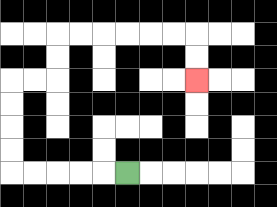{'start': '[5, 7]', 'end': '[8, 3]', 'path_directions': 'L,L,L,L,L,U,U,U,U,R,R,U,U,R,R,R,R,R,R,D,D', 'path_coordinates': '[[5, 7], [4, 7], [3, 7], [2, 7], [1, 7], [0, 7], [0, 6], [0, 5], [0, 4], [0, 3], [1, 3], [2, 3], [2, 2], [2, 1], [3, 1], [4, 1], [5, 1], [6, 1], [7, 1], [8, 1], [8, 2], [8, 3]]'}